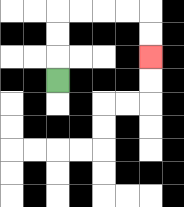{'start': '[2, 3]', 'end': '[6, 2]', 'path_directions': 'U,U,U,R,R,R,R,D,D', 'path_coordinates': '[[2, 3], [2, 2], [2, 1], [2, 0], [3, 0], [4, 0], [5, 0], [6, 0], [6, 1], [6, 2]]'}